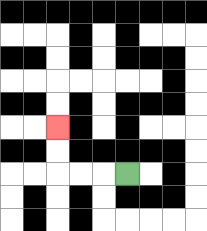{'start': '[5, 7]', 'end': '[2, 5]', 'path_directions': 'L,L,L,U,U', 'path_coordinates': '[[5, 7], [4, 7], [3, 7], [2, 7], [2, 6], [2, 5]]'}